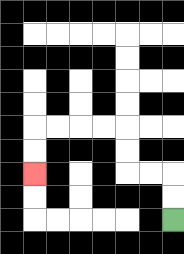{'start': '[7, 9]', 'end': '[1, 7]', 'path_directions': 'U,U,L,L,U,U,L,L,L,L,D,D', 'path_coordinates': '[[7, 9], [7, 8], [7, 7], [6, 7], [5, 7], [5, 6], [5, 5], [4, 5], [3, 5], [2, 5], [1, 5], [1, 6], [1, 7]]'}